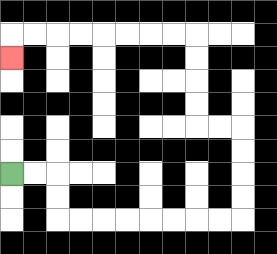{'start': '[0, 7]', 'end': '[0, 2]', 'path_directions': 'R,R,D,D,R,R,R,R,R,R,R,R,U,U,U,U,L,L,U,U,U,U,L,L,L,L,L,L,L,L,D', 'path_coordinates': '[[0, 7], [1, 7], [2, 7], [2, 8], [2, 9], [3, 9], [4, 9], [5, 9], [6, 9], [7, 9], [8, 9], [9, 9], [10, 9], [10, 8], [10, 7], [10, 6], [10, 5], [9, 5], [8, 5], [8, 4], [8, 3], [8, 2], [8, 1], [7, 1], [6, 1], [5, 1], [4, 1], [3, 1], [2, 1], [1, 1], [0, 1], [0, 2]]'}